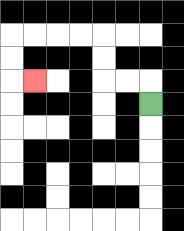{'start': '[6, 4]', 'end': '[1, 3]', 'path_directions': 'U,L,L,U,U,L,L,L,L,D,D,R', 'path_coordinates': '[[6, 4], [6, 3], [5, 3], [4, 3], [4, 2], [4, 1], [3, 1], [2, 1], [1, 1], [0, 1], [0, 2], [0, 3], [1, 3]]'}